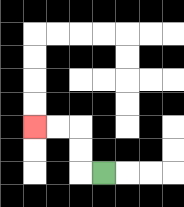{'start': '[4, 7]', 'end': '[1, 5]', 'path_directions': 'L,U,U,L,L', 'path_coordinates': '[[4, 7], [3, 7], [3, 6], [3, 5], [2, 5], [1, 5]]'}